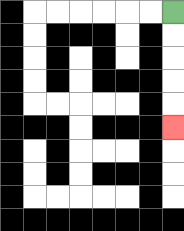{'start': '[7, 0]', 'end': '[7, 5]', 'path_directions': 'D,D,D,D,D', 'path_coordinates': '[[7, 0], [7, 1], [7, 2], [7, 3], [7, 4], [7, 5]]'}